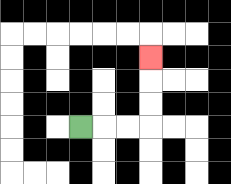{'start': '[3, 5]', 'end': '[6, 2]', 'path_directions': 'R,R,R,U,U,U', 'path_coordinates': '[[3, 5], [4, 5], [5, 5], [6, 5], [6, 4], [6, 3], [6, 2]]'}